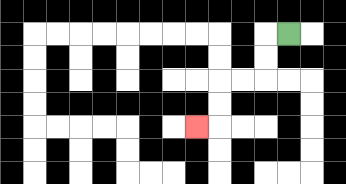{'start': '[12, 1]', 'end': '[8, 5]', 'path_directions': 'L,D,D,L,L,D,D,L', 'path_coordinates': '[[12, 1], [11, 1], [11, 2], [11, 3], [10, 3], [9, 3], [9, 4], [9, 5], [8, 5]]'}